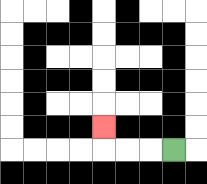{'start': '[7, 6]', 'end': '[4, 5]', 'path_directions': 'L,L,L,U', 'path_coordinates': '[[7, 6], [6, 6], [5, 6], [4, 6], [4, 5]]'}